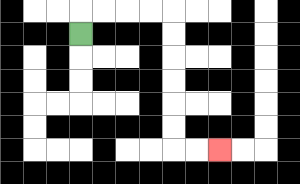{'start': '[3, 1]', 'end': '[9, 6]', 'path_directions': 'U,R,R,R,R,D,D,D,D,D,D,R,R', 'path_coordinates': '[[3, 1], [3, 0], [4, 0], [5, 0], [6, 0], [7, 0], [7, 1], [7, 2], [7, 3], [7, 4], [7, 5], [7, 6], [8, 6], [9, 6]]'}